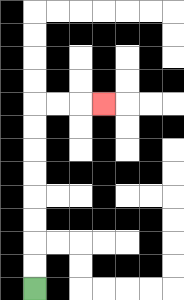{'start': '[1, 12]', 'end': '[4, 4]', 'path_directions': 'U,U,U,U,U,U,U,U,R,R,R', 'path_coordinates': '[[1, 12], [1, 11], [1, 10], [1, 9], [1, 8], [1, 7], [1, 6], [1, 5], [1, 4], [2, 4], [3, 4], [4, 4]]'}